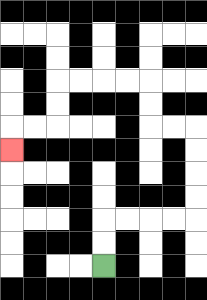{'start': '[4, 11]', 'end': '[0, 6]', 'path_directions': 'U,U,R,R,R,R,U,U,U,U,L,L,U,U,L,L,L,L,D,D,L,L,D', 'path_coordinates': '[[4, 11], [4, 10], [4, 9], [5, 9], [6, 9], [7, 9], [8, 9], [8, 8], [8, 7], [8, 6], [8, 5], [7, 5], [6, 5], [6, 4], [6, 3], [5, 3], [4, 3], [3, 3], [2, 3], [2, 4], [2, 5], [1, 5], [0, 5], [0, 6]]'}